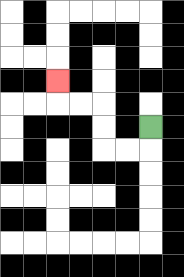{'start': '[6, 5]', 'end': '[2, 3]', 'path_directions': 'D,L,L,U,U,L,L,U', 'path_coordinates': '[[6, 5], [6, 6], [5, 6], [4, 6], [4, 5], [4, 4], [3, 4], [2, 4], [2, 3]]'}